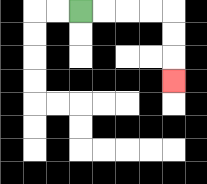{'start': '[3, 0]', 'end': '[7, 3]', 'path_directions': 'R,R,R,R,D,D,D', 'path_coordinates': '[[3, 0], [4, 0], [5, 0], [6, 0], [7, 0], [7, 1], [7, 2], [7, 3]]'}